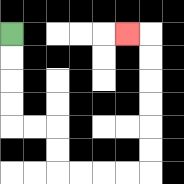{'start': '[0, 1]', 'end': '[5, 1]', 'path_directions': 'D,D,D,D,R,R,D,D,R,R,R,R,U,U,U,U,U,U,L', 'path_coordinates': '[[0, 1], [0, 2], [0, 3], [0, 4], [0, 5], [1, 5], [2, 5], [2, 6], [2, 7], [3, 7], [4, 7], [5, 7], [6, 7], [6, 6], [6, 5], [6, 4], [6, 3], [6, 2], [6, 1], [5, 1]]'}